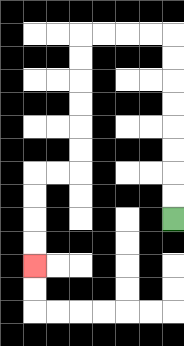{'start': '[7, 9]', 'end': '[1, 11]', 'path_directions': 'U,U,U,U,U,U,U,U,L,L,L,L,D,D,D,D,D,D,L,L,D,D,D,D', 'path_coordinates': '[[7, 9], [7, 8], [7, 7], [7, 6], [7, 5], [7, 4], [7, 3], [7, 2], [7, 1], [6, 1], [5, 1], [4, 1], [3, 1], [3, 2], [3, 3], [3, 4], [3, 5], [3, 6], [3, 7], [2, 7], [1, 7], [1, 8], [1, 9], [1, 10], [1, 11]]'}